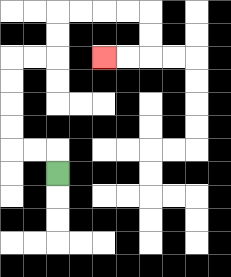{'start': '[2, 7]', 'end': '[4, 2]', 'path_directions': 'U,L,L,U,U,U,U,R,R,U,U,R,R,R,R,D,D,L,L', 'path_coordinates': '[[2, 7], [2, 6], [1, 6], [0, 6], [0, 5], [0, 4], [0, 3], [0, 2], [1, 2], [2, 2], [2, 1], [2, 0], [3, 0], [4, 0], [5, 0], [6, 0], [6, 1], [6, 2], [5, 2], [4, 2]]'}